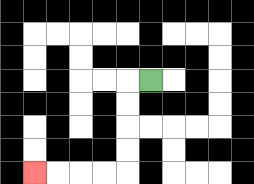{'start': '[6, 3]', 'end': '[1, 7]', 'path_directions': 'L,D,D,D,D,L,L,L,L', 'path_coordinates': '[[6, 3], [5, 3], [5, 4], [5, 5], [5, 6], [5, 7], [4, 7], [3, 7], [2, 7], [1, 7]]'}